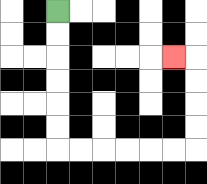{'start': '[2, 0]', 'end': '[7, 2]', 'path_directions': 'D,D,D,D,D,D,R,R,R,R,R,R,U,U,U,U,L', 'path_coordinates': '[[2, 0], [2, 1], [2, 2], [2, 3], [2, 4], [2, 5], [2, 6], [3, 6], [4, 6], [5, 6], [6, 6], [7, 6], [8, 6], [8, 5], [8, 4], [8, 3], [8, 2], [7, 2]]'}